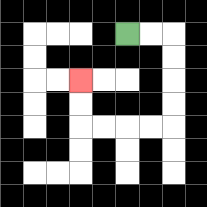{'start': '[5, 1]', 'end': '[3, 3]', 'path_directions': 'R,R,D,D,D,D,L,L,L,L,U,U', 'path_coordinates': '[[5, 1], [6, 1], [7, 1], [7, 2], [7, 3], [7, 4], [7, 5], [6, 5], [5, 5], [4, 5], [3, 5], [3, 4], [3, 3]]'}